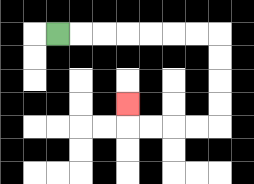{'start': '[2, 1]', 'end': '[5, 4]', 'path_directions': 'R,R,R,R,R,R,R,D,D,D,D,L,L,L,L,U', 'path_coordinates': '[[2, 1], [3, 1], [4, 1], [5, 1], [6, 1], [7, 1], [8, 1], [9, 1], [9, 2], [9, 3], [9, 4], [9, 5], [8, 5], [7, 5], [6, 5], [5, 5], [5, 4]]'}